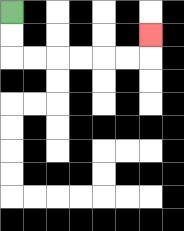{'start': '[0, 0]', 'end': '[6, 1]', 'path_directions': 'D,D,R,R,R,R,R,R,U', 'path_coordinates': '[[0, 0], [0, 1], [0, 2], [1, 2], [2, 2], [3, 2], [4, 2], [5, 2], [6, 2], [6, 1]]'}